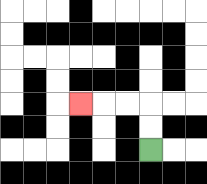{'start': '[6, 6]', 'end': '[3, 4]', 'path_directions': 'U,U,L,L,L', 'path_coordinates': '[[6, 6], [6, 5], [6, 4], [5, 4], [4, 4], [3, 4]]'}